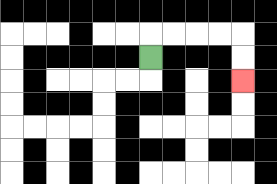{'start': '[6, 2]', 'end': '[10, 3]', 'path_directions': 'U,R,R,R,R,D,D', 'path_coordinates': '[[6, 2], [6, 1], [7, 1], [8, 1], [9, 1], [10, 1], [10, 2], [10, 3]]'}